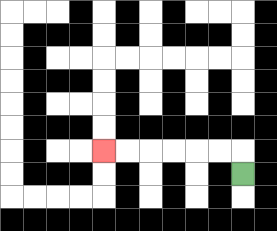{'start': '[10, 7]', 'end': '[4, 6]', 'path_directions': 'U,L,L,L,L,L,L', 'path_coordinates': '[[10, 7], [10, 6], [9, 6], [8, 6], [7, 6], [6, 6], [5, 6], [4, 6]]'}